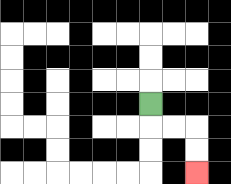{'start': '[6, 4]', 'end': '[8, 7]', 'path_directions': 'D,R,R,D,D', 'path_coordinates': '[[6, 4], [6, 5], [7, 5], [8, 5], [8, 6], [8, 7]]'}